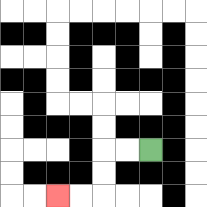{'start': '[6, 6]', 'end': '[2, 8]', 'path_directions': 'L,L,D,D,L,L', 'path_coordinates': '[[6, 6], [5, 6], [4, 6], [4, 7], [4, 8], [3, 8], [2, 8]]'}